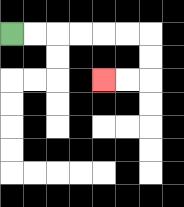{'start': '[0, 1]', 'end': '[4, 3]', 'path_directions': 'R,R,R,R,R,R,D,D,L,L', 'path_coordinates': '[[0, 1], [1, 1], [2, 1], [3, 1], [4, 1], [5, 1], [6, 1], [6, 2], [6, 3], [5, 3], [4, 3]]'}